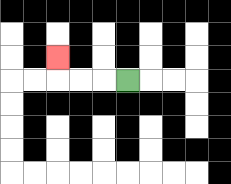{'start': '[5, 3]', 'end': '[2, 2]', 'path_directions': 'L,L,L,U', 'path_coordinates': '[[5, 3], [4, 3], [3, 3], [2, 3], [2, 2]]'}